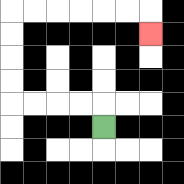{'start': '[4, 5]', 'end': '[6, 1]', 'path_directions': 'U,L,L,L,L,U,U,U,U,R,R,R,R,R,R,D', 'path_coordinates': '[[4, 5], [4, 4], [3, 4], [2, 4], [1, 4], [0, 4], [0, 3], [0, 2], [0, 1], [0, 0], [1, 0], [2, 0], [3, 0], [4, 0], [5, 0], [6, 0], [6, 1]]'}